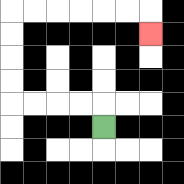{'start': '[4, 5]', 'end': '[6, 1]', 'path_directions': 'U,L,L,L,L,U,U,U,U,R,R,R,R,R,R,D', 'path_coordinates': '[[4, 5], [4, 4], [3, 4], [2, 4], [1, 4], [0, 4], [0, 3], [0, 2], [0, 1], [0, 0], [1, 0], [2, 0], [3, 0], [4, 0], [5, 0], [6, 0], [6, 1]]'}